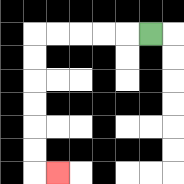{'start': '[6, 1]', 'end': '[2, 7]', 'path_directions': 'L,L,L,L,L,D,D,D,D,D,D,R', 'path_coordinates': '[[6, 1], [5, 1], [4, 1], [3, 1], [2, 1], [1, 1], [1, 2], [1, 3], [1, 4], [1, 5], [1, 6], [1, 7], [2, 7]]'}